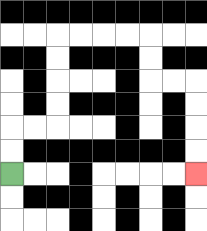{'start': '[0, 7]', 'end': '[8, 7]', 'path_directions': 'U,U,R,R,U,U,U,U,R,R,R,R,D,D,R,R,D,D,D,D', 'path_coordinates': '[[0, 7], [0, 6], [0, 5], [1, 5], [2, 5], [2, 4], [2, 3], [2, 2], [2, 1], [3, 1], [4, 1], [5, 1], [6, 1], [6, 2], [6, 3], [7, 3], [8, 3], [8, 4], [8, 5], [8, 6], [8, 7]]'}